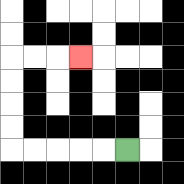{'start': '[5, 6]', 'end': '[3, 2]', 'path_directions': 'L,L,L,L,L,U,U,U,U,R,R,R', 'path_coordinates': '[[5, 6], [4, 6], [3, 6], [2, 6], [1, 6], [0, 6], [0, 5], [0, 4], [0, 3], [0, 2], [1, 2], [2, 2], [3, 2]]'}